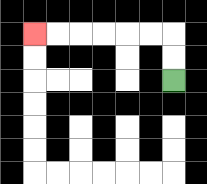{'start': '[7, 3]', 'end': '[1, 1]', 'path_directions': 'U,U,L,L,L,L,L,L', 'path_coordinates': '[[7, 3], [7, 2], [7, 1], [6, 1], [5, 1], [4, 1], [3, 1], [2, 1], [1, 1]]'}